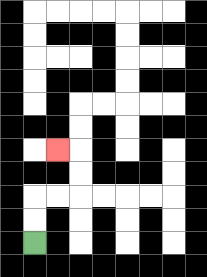{'start': '[1, 10]', 'end': '[2, 6]', 'path_directions': 'U,U,R,R,U,U,L', 'path_coordinates': '[[1, 10], [1, 9], [1, 8], [2, 8], [3, 8], [3, 7], [3, 6], [2, 6]]'}